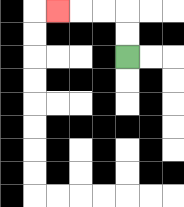{'start': '[5, 2]', 'end': '[2, 0]', 'path_directions': 'U,U,L,L,L', 'path_coordinates': '[[5, 2], [5, 1], [5, 0], [4, 0], [3, 0], [2, 0]]'}